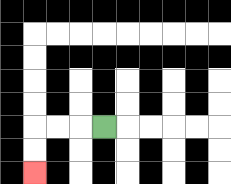{'start': '[4, 5]', 'end': '[1, 7]', 'path_directions': 'L,L,L,D,D', 'path_coordinates': '[[4, 5], [3, 5], [2, 5], [1, 5], [1, 6], [1, 7]]'}